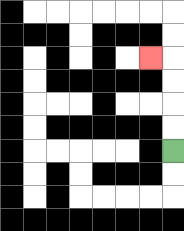{'start': '[7, 6]', 'end': '[6, 2]', 'path_directions': 'U,U,U,U,L', 'path_coordinates': '[[7, 6], [7, 5], [7, 4], [7, 3], [7, 2], [6, 2]]'}